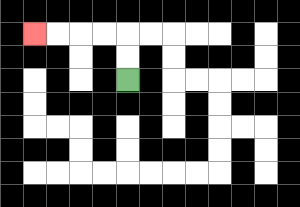{'start': '[5, 3]', 'end': '[1, 1]', 'path_directions': 'U,U,L,L,L,L', 'path_coordinates': '[[5, 3], [5, 2], [5, 1], [4, 1], [3, 1], [2, 1], [1, 1]]'}